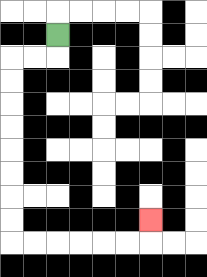{'start': '[2, 1]', 'end': '[6, 9]', 'path_directions': 'D,L,L,D,D,D,D,D,D,D,D,R,R,R,R,R,R,U', 'path_coordinates': '[[2, 1], [2, 2], [1, 2], [0, 2], [0, 3], [0, 4], [0, 5], [0, 6], [0, 7], [0, 8], [0, 9], [0, 10], [1, 10], [2, 10], [3, 10], [4, 10], [5, 10], [6, 10], [6, 9]]'}